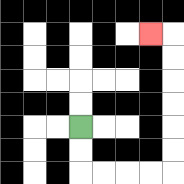{'start': '[3, 5]', 'end': '[6, 1]', 'path_directions': 'D,D,R,R,R,R,U,U,U,U,U,U,L', 'path_coordinates': '[[3, 5], [3, 6], [3, 7], [4, 7], [5, 7], [6, 7], [7, 7], [7, 6], [7, 5], [7, 4], [7, 3], [7, 2], [7, 1], [6, 1]]'}